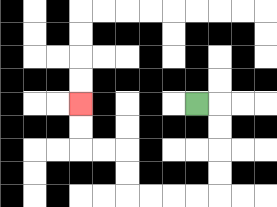{'start': '[8, 4]', 'end': '[3, 4]', 'path_directions': 'R,D,D,D,D,L,L,L,L,U,U,L,L,U,U', 'path_coordinates': '[[8, 4], [9, 4], [9, 5], [9, 6], [9, 7], [9, 8], [8, 8], [7, 8], [6, 8], [5, 8], [5, 7], [5, 6], [4, 6], [3, 6], [3, 5], [3, 4]]'}